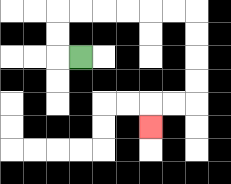{'start': '[3, 2]', 'end': '[6, 5]', 'path_directions': 'L,U,U,R,R,R,R,R,R,D,D,D,D,L,L,D', 'path_coordinates': '[[3, 2], [2, 2], [2, 1], [2, 0], [3, 0], [4, 0], [5, 0], [6, 0], [7, 0], [8, 0], [8, 1], [8, 2], [8, 3], [8, 4], [7, 4], [6, 4], [6, 5]]'}